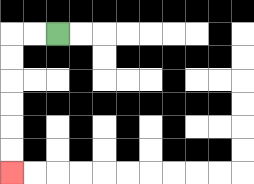{'start': '[2, 1]', 'end': '[0, 7]', 'path_directions': 'L,L,D,D,D,D,D,D', 'path_coordinates': '[[2, 1], [1, 1], [0, 1], [0, 2], [0, 3], [0, 4], [0, 5], [0, 6], [0, 7]]'}